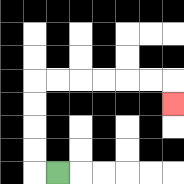{'start': '[2, 7]', 'end': '[7, 4]', 'path_directions': 'L,U,U,U,U,R,R,R,R,R,R,D', 'path_coordinates': '[[2, 7], [1, 7], [1, 6], [1, 5], [1, 4], [1, 3], [2, 3], [3, 3], [4, 3], [5, 3], [6, 3], [7, 3], [7, 4]]'}